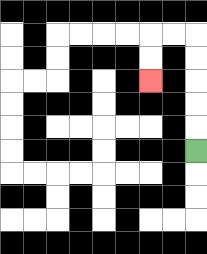{'start': '[8, 6]', 'end': '[6, 3]', 'path_directions': 'U,U,U,U,U,L,L,D,D', 'path_coordinates': '[[8, 6], [8, 5], [8, 4], [8, 3], [8, 2], [8, 1], [7, 1], [6, 1], [6, 2], [6, 3]]'}